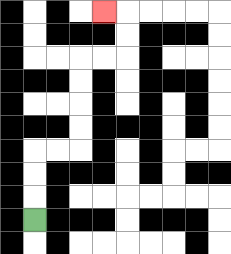{'start': '[1, 9]', 'end': '[4, 0]', 'path_directions': 'U,U,U,R,R,U,U,U,U,R,R,U,U,L', 'path_coordinates': '[[1, 9], [1, 8], [1, 7], [1, 6], [2, 6], [3, 6], [3, 5], [3, 4], [3, 3], [3, 2], [4, 2], [5, 2], [5, 1], [5, 0], [4, 0]]'}